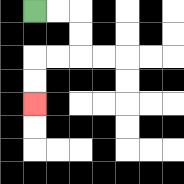{'start': '[1, 0]', 'end': '[1, 4]', 'path_directions': 'R,R,D,D,L,L,D,D', 'path_coordinates': '[[1, 0], [2, 0], [3, 0], [3, 1], [3, 2], [2, 2], [1, 2], [1, 3], [1, 4]]'}